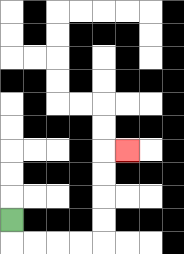{'start': '[0, 9]', 'end': '[5, 6]', 'path_directions': 'D,R,R,R,R,U,U,U,U,R', 'path_coordinates': '[[0, 9], [0, 10], [1, 10], [2, 10], [3, 10], [4, 10], [4, 9], [4, 8], [4, 7], [4, 6], [5, 6]]'}